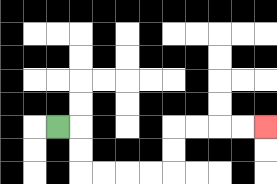{'start': '[2, 5]', 'end': '[11, 5]', 'path_directions': 'R,D,D,R,R,R,R,U,U,R,R,R,R', 'path_coordinates': '[[2, 5], [3, 5], [3, 6], [3, 7], [4, 7], [5, 7], [6, 7], [7, 7], [7, 6], [7, 5], [8, 5], [9, 5], [10, 5], [11, 5]]'}